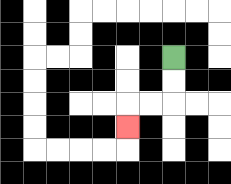{'start': '[7, 2]', 'end': '[5, 5]', 'path_directions': 'D,D,L,L,D', 'path_coordinates': '[[7, 2], [7, 3], [7, 4], [6, 4], [5, 4], [5, 5]]'}